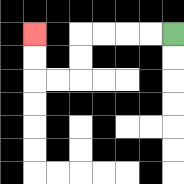{'start': '[7, 1]', 'end': '[1, 1]', 'path_directions': 'L,L,L,L,D,D,L,L,U,U', 'path_coordinates': '[[7, 1], [6, 1], [5, 1], [4, 1], [3, 1], [3, 2], [3, 3], [2, 3], [1, 3], [1, 2], [1, 1]]'}